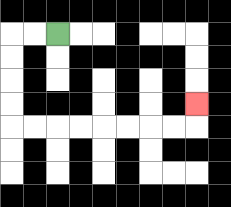{'start': '[2, 1]', 'end': '[8, 4]', 'path_directions': 'L,L,D,D,D,D,R,R,R,R,R,R,R,R,U', 'path_coordinates': '[[2, 1], [1, 1], [0, 1], [0, 2], [0, 3], [0, 4], [0, 5], [1, 5], [2, 5], [3, 5], [4, 5], [5, 5], [6, 5], [7, 5], [8, 5], [8, 4]]'}